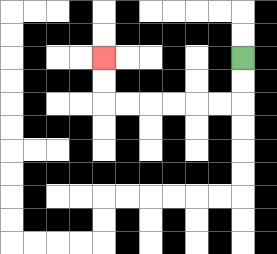{'start': '[10, 2]', 'end': '[4, 2]', 'path_directions': 'D,D,L,L,L,L,L,L,U,U', 'path_coordinates': '[[10, 2], [10, 3], [10, 4], [9, 4], [8, 4], [7, 4], [6, 4], [5, 4], [4, 4], [4, 3], [4, 2]]'}